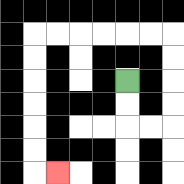{'start': '[5, 3]', 'end': '[2, 7]', 'path_directions': 'D,D,R,R,U,U,U,U,L,L,L,L,L,L,D,D,D,D,D,D,R', 'path_coordinates': '[[5, 3], [5, 4], [5, 5], [6, 5], [7, 5], [7, 4], [7, 3], [7, 2], [7, 1], [6, 1], [5, 1], [4, 1], [3, 1], [2, 1], [1, 1], [1, 2], [1, 3], [1, 4], [1, 5], [1, 6], [1, 7], [2, 7]]'}